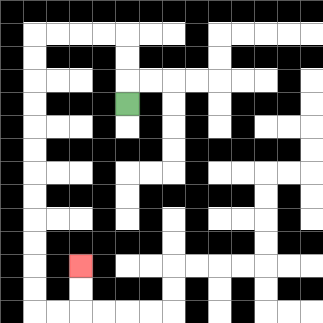{'start': '[5, 4]', 'end': '[3, 11]', 'path_directions': 'U,U,U,L,L,L,L,D,D,D,D,D,D,D,D,D,D,D,D,R,R,U,U', 'path_coordinates': '[[5, 4], [5, 3], [5, 2], [5, 1], [4, 1], [3, 1], [2, 1], [1, 1], [1, 2], [1, 3], [1, 4], [1, 5], [1, 6], [1, 7], [1, 8], [1, 9], [1, 10], [1, 11], [1, 12], [1, 13], [2, 13], [3, 13], [3, 12], [3, 11]]'}